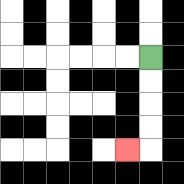{'start': '[6, 2]', 'end': '[5, 6]', 'path_directions': 'D,D,D,D,L', 'path_coordinates': '[[6, 2], [6, 3], [6, 4], [6, 5], [6, 6], [5, 6]]'}